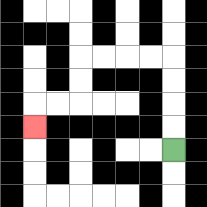{'start': '[7, 6]', 'end': '[1, 5]', 'path_directions': 'U,U,U,U,L,L,L,L,D,D,L,L,D', 'path_coordinates': '[[7, 6], [7, 5], [7, 4], [7, 3], [7, 2], [6, 2], [5, 2], [4, 2], [3, 2], [3, 3], [3, 4], [2, 4], [1, 4], [1, 5]]'}